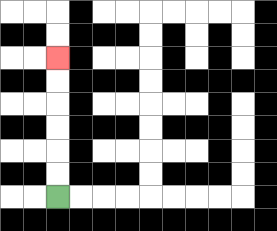{'start': '[2, 8]', 'end': '[2, 2]', 'path_directions': 'U,U,U,U,U,U', 'path_coordinates': '[[2, 8], [2, 7], [2, 6], [2, 5], [2, 4], [2, 3], [2, 2]]'}